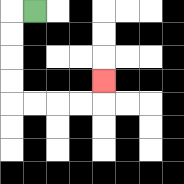{'start': '[1, 0]', 'end': '[4, 3]', 'path_directions': 'L,D,D,D,D,R,R,R,R,U', 'path_coordinates': '[[1, 0], [0, 0], [0, 1], [0, 2], [0, 3], [0, 4], [1, 4], [2, 4], [3, 4], [4, 4], [4, 3]]'}